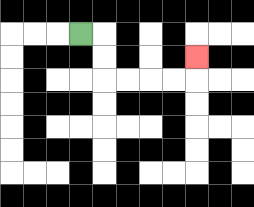{'start': '[3, 1]', 'end': '[8, 2]', 'path_directions': 'R,D,D,R,R,R,R,U', 'path_coordinates': '[[3, 1], [4, 1], [4, 2], [4, 3], [5, 3], [6, 3], [7, 3], [8, 3], [8, 2]]'}